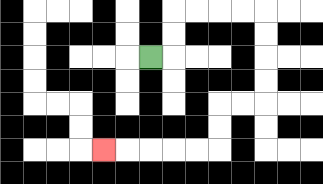{'start': '[6, 2]', 'end': '[4, 6]', 'path_directions': 'R,U,U,R,R,R,R,D,D,D,D,L,L,D,D,L,L,L,L,L', 'path_coordinates': '[[6, 2], [7, 2], [7, 1], [7, 0], [8, 0], [9, 0], [10, 0], [11, 0], [11, 1], [11, 2], [11, 3], [11, 4], [10, 4], [9, 4], [9, 5], [9, 6], [8, 6], [7, 6], [6, 6], [5, 6], [4, 6]]'}